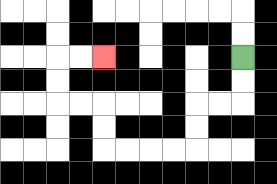{'start': '[10, 2]', 'end': '[4, 2]', 'path_directions': 'D,D,L,L,D,D,L,L,L,L,U,U,L,L,U,U,R,R', 'path_coordinates': '[[10, 2], [10, 3], [10, 4], [9, 4], [8, 4], [8, 5], [8, 6], [7, 6], [6, 6], [5, 6], [4, 6], [4, 5], [4, 4], [3, 4], [2, 4], [2, 3], [2, 2], [3, 2], [4, 2]]'}